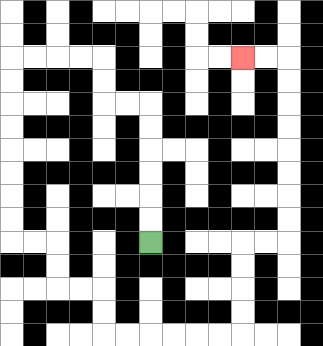{'start': '[6, 10]', 'end': '[10, 2]', 'path_directions': 'U,U,U,U,U,U,L,L,U,U,L,L,L,L,D,D,D,D,D,D,D,D,R,R,D,D,R,R,D,D,R,R,R,R,R,R,U,U,U,U,R,R,U,U,U,U,U,U,U,U,L,L', 'path_coordinates': '[[6, 10], [6, 9], [6, 8], [6, 7], [6, 6], [6, 5], [6, 4], [5, 4], [4, 4], [4, 3], [4, 2], [3, 2], [2, 2], [1, 2], [0, 2], [0, 3], [0, 4], [0, 5], [0, 6], [0, 7], [0, 8], [0, 9], [0, 10], [1, 10], [2, 10], [2, 11], [2, 12], [3, 12], [4, 12], [4, 13], [4, 14], [5, 14], [6, 14], [7, 14], [8, 14], [9, 14], [10, 14], [10, 13], [10, 12], [10, 11], [10, 10], [11, 10], [12, 10], [12, 9], [12, 8], [12, 7], [12, 6], [12, 5], [12, 4], [12, 3], [12, 2], [11, 2], [10, 2]]'}